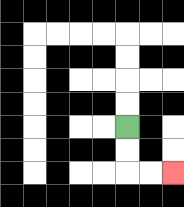{'start': '[5, 5]', 'end': '[7, 7]', 'path_directions': 'D,D,R,R', 'path_coordinates': '[[5, 5], [5, 6], [5, 7], [6, 7], [7, 7]]'}